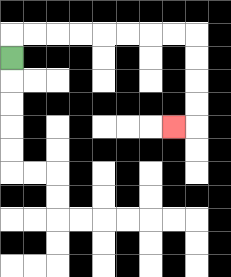{'start': '[0, 2]', 'end': '[7, 5]', 'path_directions': 'U,R,R,R,R,R,R,R,R,D,D,D,D,L', 'path_coordinates': '[[0, 2], [0, 1], [1, 1], [2, 1], [3, 1], [4, 1], [5, 1], [6, 1], [7, 1], [8, 1], [8, 2], [8, 3], [8, 4], [8, 5], [7, 5]]'}